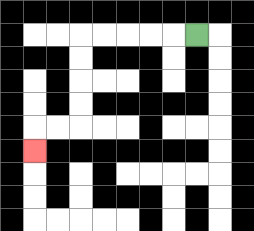{'start': '[8, 1]', 'end': '[1, 6]', 'path_directions': 'L,L,L,L,L,D,D,D,D,L,L,D', 'path_coordinates': '[[8, 1], [7, 1], [6, 1], [5, 1], [4, 1], [3, 1], [3, 2], [3, 3], [3, 4], [3, 5], [2, 5], [1, 5], [1, 6]]'}